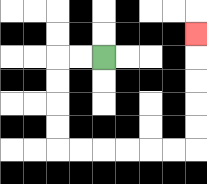{'start': '[4, 2]', 'end': '[8, 1]', 'path_directions': 'L,L,D,D,D,D,R,R,R,R,R,R,U,U,U,U,U', 'path_coordinates': '[[4, 2], [3, 2], [2, 2], [2, 3], [2, 4], [2, 5], [2, 6], [3, 6], [4, 6], [5, 6], [6, 6], [7, 6], [8, 6], [8, 5], [8, 4], [8, 3], [8, 2], [8, 1]]'}